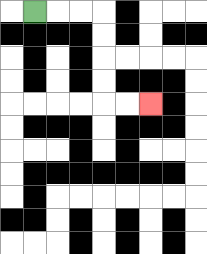{'start': '[1, 0]', 'end': '[6, 4]', 'path_directions': 'R,R,R,D,D,D,D,R,R', 'path_coordinates': '[[1, 0], [2, 0], [3, 0], [4, 0], [4, 1], [4, 2], [4, 3], [4, 4], [5, 4], [6, 4]]'}